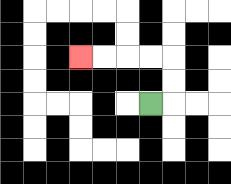{'start': '[6, 4]', 'end': '[3, 2]', 'path_directions': 'R,U,U,L,L,L,L', 'path_coordinates': '[[6, 4], [7, 4], [7, 3], [7, 2], [6, 2], [5, 2], [4, 2], [3, 2]]'}